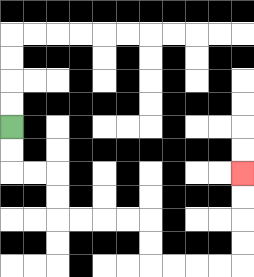{'start': '[0, 5]', 'end': '[10, 7]', 'path_directions': 'D,D,R,R,D,D,R,R,R,R,D,D,R,R,R,R,U,U,U,U', 'path_coordinates': '[[0, 5], [0, 6], [0, 7], [1, 7], [2, 7], [2, 8], [2, 9], [3, 9], [4, 9], [5, 9], [6, 9], [6, 10], [6, 11], [7, 11], [8, 11], [9, 11], [10, 11], [10, 10], [10, 9], [10, 8], [10, 7]]'}